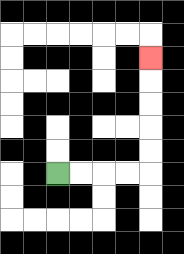{'start': '[2, 7]', 'end': '[6, 2]', 'path_directions': 'R,R,R,R,U,U,U,U,U', 'path_coordinates': '[[2, 7], [3, 7], [4, 7], [5, 7], [6, 7], [6, 6], [6, 5], [6, 4], [6, 3], [6, 2]]'}